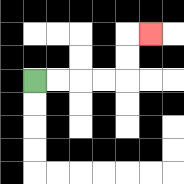{'start': '[1, 3]', 'end': '[6, 1]', 'path_directions': 'R,R,R,R,U,U,R', 'path_coordinates': '[[1, 3], [2, 3], [3, 3], [4, 3], [5, 3], [5, 2], [5, 1], [6, 1]]'}